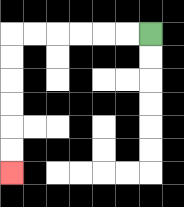{'start': '[6, 1]', 'end': '[0, 7]', 'path_directions': 'L,L,L,L,L,L,D,D,D,D,D,D', 'path_coordinates': '[[6, 1], [5, 1], [4, 1], [3, 1], [2, 1], [1, 1], [0, 1], [0, 2], [0, 3], [0, 4], [0, 5], [0, 6], [0, 7]]'}